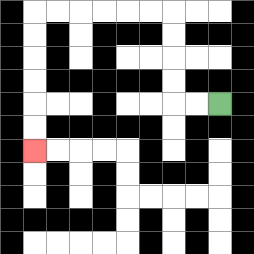{'start': '[9, 4]', 'end': '[1, 6]', 'path_directions': 'L,L,U,U,U,U,L,L,L,L,L,L,D,D,D,D,D,D', 'path_coordinates': '[[9, 4], [8, 4], [7, 4], [7, 3], [7, 2], [7, 1], [7, 0], [6, 0], [5, 0], [4, 0], [3, 0], [2, 0], [1, 0], [1, 1], [1, 2], [1, 3], [1, 4], [1, 5], [1, 6]]'}